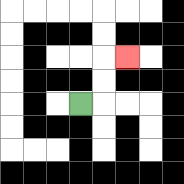{'start': '[3, 4]', 'end': '[5, 2]', 'path_directions': 'R,U,U,R', 'path_coordinates': '[[3, 4], [4, 4], [4, 3], [4, 2], [5, 2]]'}